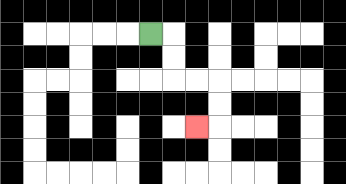{'start': '[6, 1]', 'end': '[8, 5]', 'path_directions': 'R,D,D,R,R,D,D,L', 'path_coordinates': '[[6, 1], [7, 1], [7, 2], [7, 3], [8, 3], [9, 3], [9, 4], [9, 5], [8, 5]]'}